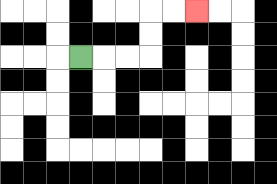{'start': '[3, 2]', 'end': '[8, 0]', 'path_directions': 'R,R,R,U,U,R,R', 'path_coordinates': '[[3, 2], [4, 2], [5, 2], [6, 2], [6, 1], [6, 0], [7, 0], [8, 0]]'}